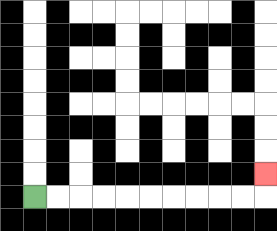{'start': '[1, 8]', 'end': '[11, 7]', 'path_directions': 'R,R,R,R,R,R,R,R,R,R,U', 'path_coordinates': '[[1, 8], [2, 8], [3, 8], [4, 8], [5, 8], [6, 8], [7, 8], [8, 8], [9, 8], [10, 8], [11, 8], [11, 7]]'}